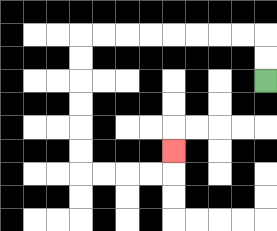{'start': '[11, 3]', 'end': '[7, 6]', 'path_directions': 'U,U,L,L,L,L,L,L,L,L,D,D,D,D,D,D,R,R,R,R,U', 'path_coordinates': '[[11, 3], [11, 2], [11, 1], [10, 1], [9, 1], [8, 1], [7, 1], [6, 1], [5, 1], [4, 1], [3, 1], [3, 2], [3, 3], [3, 4], [3, 5], [3, 6], [3, 7], [4, 7], [5, 7], [6, 7], [7, 7], [7, 6]]'}